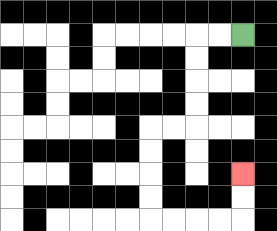{'start': '[10, 1]', 'end': '[10, 7]', 'path_directions': 'L,L,D,D,D,D,L,L,D,D,D,D,R,R,R,R,U,U', 'path_coordinates': '[[10, 1], [9, 1], [8, 1], [8, 2], [8, 3], [8, 4], [8, 5], [7, 5], [6, 5], [6, 6], [6, 7], [6, 8], [6, 9], [7, 9], [8, 9], [9, 9], [10, 9], [10, 8], [10, 7]]'}